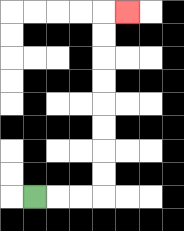{'start': '[1, 8]', 'end': '[5, 0]', 'path_directions': 'R,R,R,U,U,U,U,U,U,U,U,R', 'path_coordinates': '[[1, 8], [2, 8], [3, 8], [4, 8], [4, 7], [4, 6], [4, 5], [4, 4], [4, 3], [4, 2], [4, 1], [4, 0], [5, 0]]'}